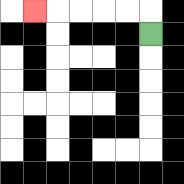{'start': '[6, 1]', 'end': '[1, 0]', 'path_directions': 'U,L,L,L,L,L', 'path_coordinates': '[[6, 1], [6, 0], [5, 0], [4, 0], [3, 0], [2, 0], [1, 0]]'}